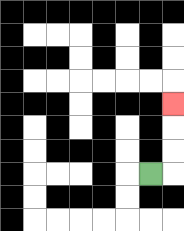{'start': '[6, 7]', 'end': '[7, 4]', 'path_directions': 'R,U,U,U', 'path_coordinates': '[[6, 7], [7, 7], [7, 6], [7, 5], [7, 4]]'}